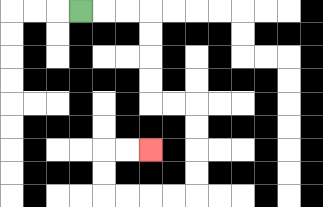{'start': '[3, 0]', 'end': '[6, 6]', 'path_directions': 'R,R,R,D,D,D,D,R,R,D,D,D,D,L,L,L,L,U,U,R,R', 'path_coordinates': '[[3, 0], [4, 0], [5, 0], [6, 0], [6, 1], [6, 2], [6, 3], [6, 4], [7, 4], [8, 4], [8, 5], [8, 6], [8, 7], [8, 8], [7, 8], [6, 8], [5, 8], [4, 8], [4, 7], [4, 6], [5, 6], [6, 6]]'}